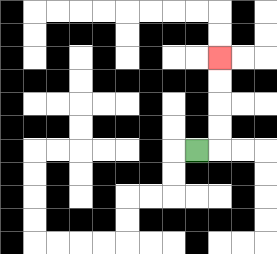{'start': '[8, 6]', 'end': '[9, 2]', 'path_directions': 'R,U,U,U,U', 'path_coordinates': '[[8, 6], [9, 6], [9, 5], [9, 4], [9, 3], [9, 2]]'}